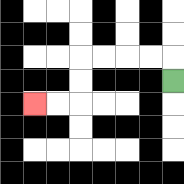{'start': '[7, 3]', 'end': '[1, 4]', 'path_directions': 'U,L,L,L,L,D,D,L,L', 'path_coordinates': '[[7, 3], [7, 2], [6, 2], [5, 2], [4, 2], [3, 2], [3, 3], [3, 4], [2, 4], [1, 4]]'}